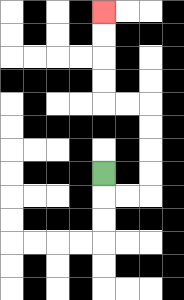{'start': '[4, 7]', 'end': '[4, 0]', 'path_directions': 'D,R,R,U,U,U,U,L,L,U,U,U,U', 'path_coordinates': '[[4, 7], [4, 8], [5, 8], [6, 8], [6, 7], [6, 6], [6, 5], [6, 4], [5, 4], [4, 4], [4, 3], [4, 2], [4, 1], [4, 0]]'}